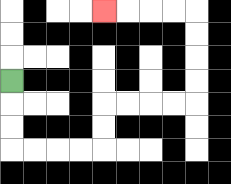{'start': '[0, 3]', 'end': '[4, 0]', 'path_directions': 'D,D,D,R,R,R,R,U,U,R,R,R,R,U,U,U,U,L,L,L,L', 'path_coordinates': '[[0, 3], [0, 4], [0, 5], [0, 6], [1, 6], [2, 6], [3, 6], [4, 6], [4, 5], [4, 4], [5, 4], [6, 4], [7, 4], [8, 4], [8, 3], [8, 2], [8, 1], [8, 0], [7, 0], [6, 0], [5, 0], [4, 0]]'}